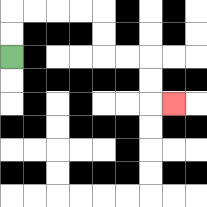{'start': '[0, 2]', 'end': '[7, 4]', 'path_directions': 'U,U,R,R,R,R,D,D,R,R,D,D,R', 'path_coordinates': '[[0, 2], [0, 1], [0, 0], [1, 0], [2, 0], [3, 0], [4, 0], [4, 1], [4, 2], [5, 2], [6, 2], [6, 3], [6, 4], [7, 4]]'}